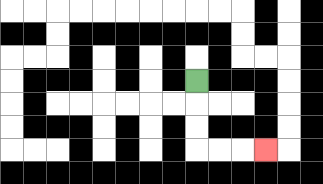{'start': '[8, 3]', 'end': '[11, 6]', 'path_directions': 'D,D,D,R,R,R', 'path_coordinates': '[[8, 3], [8, 4], [8, 5], [8, 6], [9, 6], [10, 6], [11, 6]]'}